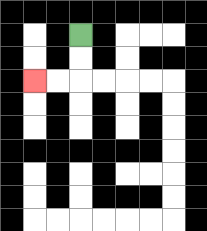{'start': '[3, 1]', 'end': '[1, 3]', 'path_directions': 'D,D,L,L', 'path_coordinates': '[[3, 1], [3, 2], [3, 3], [2, 3], [1, 3]]'}